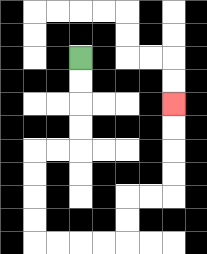{'start': '[3, 2]', 'end': '[7, 4]', 'path_directions': 'D,D,D,D,L,L,D,D,D,D,R,R,R,R,U,U,R,R,U,U,U,U', 'path_coordinates': '[[3, 2], [3, 3], [3, 4], [3, 5], [3, 6], [2, 6], [1, 6], [1, 7], [1, 8], [1, 9], [1, 10], [2, 10], [3, 10], [4, 10], [5, 10], [5, 9], [5, 8], [6, 8], [7, 8], [7, 7], [7, 6], [7, 5], [7, 4]]'}